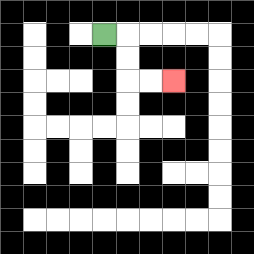{'start': '[4, 1]', 'end': '[7, 3]', 'path_directions': 'R,D,D,R,R', 'path_coordinates': '[[4, 1], [5, 1], [5, 2], [5, 3], [6, 3], [7, 3]]'}